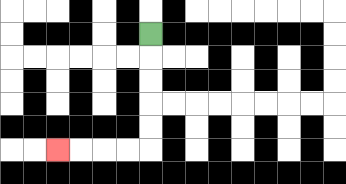{'start': '[6, 1]', 'end': '[2, 6]', 'path_directions': 'D,D,D,D,D,L,L,L,L', 'path_coordinates': '[[6, 1], [6, 2], [6, 3], [6, 4], [6, 5], [6, 6], [5, 6], [4, 6], [3, 6], [2, 6]]'}